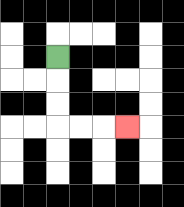{'start': '[2, 2]', 'end': '[5, 5]', 'path_directions': 'D,D,D,R,R,R', 'path_coordinates': '[[2, 2], [2, 3], [2, 4], [2, 5], [3, 5], [4, 5], [5, 5]]'}